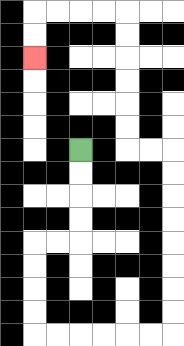{'start': '[3, 6]', 'end': '[1, 2]', 'path_directions': 'D,D,D,D,L,L,D,D,D,D,R,R,R,R,R,R,U,U,U,U,U,U,U,U,L,L,U,U,U,U,U,U,L,L,L,L,D,D', 'path_coordinates': '[[3, 6], [3, 7], [3, 8], [3, 9], [3, 10], [2, 10], [1, 10], [1, 11], [1, 12], [1, 13], [1, 14], [2, 14], [3, 14], [4, 14], [5, 14], [6, 14], [7, 14], [7, 13], [7, 12], [7, 11], [7, 10], [7, 9], [7, 8], [7, 7], [7, 6], [6, 6], [5, 6], [5, 5], [5, 4], [5, 3], [5, 2], [5, 1], [5, 0], [4, 0], [3, 0], [2, 0], [1, 0], [1, 1], [1, 2]]'}